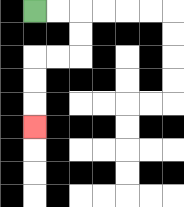{'start': '[1, 0]', 'end': '[1, 5]', 'path_directions': 'R,R,D,D,L,L,D,D,D', 'path_coordinates': '[[1, 0], [2, 0], [3, 0], [3, 1], [3, 2], [2, 2], [1, 2], [1, 3], [1, 4], [1, 5]]'}